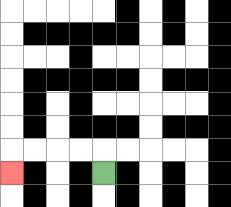{'start': '[4, 7]', 'end': '[0, 7]', 'path_directions': 'U,L,L,L,L,D', 'path_coordinates': '[[4, 7], [4, 6], [3, 6], [2, 6], [1, 6], [0, 6], [0, 7]]'}